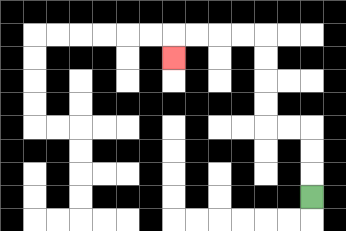{'start': '[13, 8]', 'end': '[7, 2]', 'path_directions': 'U,U,U,L,L,U,U,U,U,L,L,L,L,D', 'path_coordinates': '[[13, 8], [13, 7], [13, 6], [13, 5], [12, 5], [11, 5], [11, 4], [11, 3], [11, 2], [11, 1], [10, 1], [9, 1], [8, 1], [7, 1], [7, 2]]'}